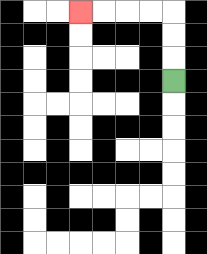{'start': '[7, 3]', 'end': '[3, 0]', 'path_directions': 'U,U,U,L,L,L,L', 'path_coordinates': '[[7, 3], [7, 2], [7, 1], [7, 0], [6, 0], [5, 0], [4, 0], [3, 0]]'}